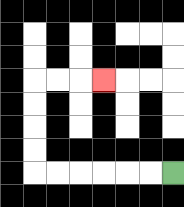{'start': '[7, 7]', 'end': '[4, 3]', 'path_directions': 'L,L,L,L,L,L,U,U,U,U,R,R,R', 'path_coordinates': '[[7, 7], [6, 7], [5, 7], [4, 7], [3, 7], [2, 7], [1, 7], [1, 6], [1, 5], [1, 4], [1, 3], [2, 3], [3, 3], [4, 3]]'}